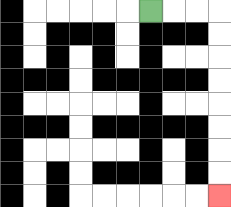{'start': '[6, 0]', 'end': '[9, 8]', 'path_directions': 'R,R,R,D,D,D,D,D,D,D,D', 'path_coordinates': '[[6, 0], [7, 0], [8, 0], [9, 0], [9, 1], [9, 2], [9, 3], [9, 4], [9, 5], [9, 6], [9, 7], [9, 8]]'}